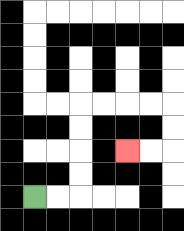{'start': '[1, 8]', 'end': '[5, 6]', 'path_directions': 'R,R,U,U,U,U,R,R,R,R,D,D,L,L', 'path_coordinates': '[[1, 8], [2, 8], [3, 8], [3, 7], [3, 6], [3, 5], [3, 4], [4, 4], [5, 4], [6, 4], [7, 4], [7, 5], [7, 6], [6, 6], [5, 6]]'}